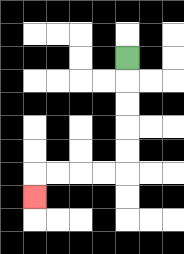{'start': '[5, 2]', 'end': '[1, 8]', 'path_directions': 'D,D,D,D,D,L,L,L,L,D', 'path_coordinates': '[[5, 2], [5, 3], [5, 4], [5, 5], [5, 6], [5, 7], [4, 7], [3, 7], [2, 7], [1, 7], [1, 8]]'}